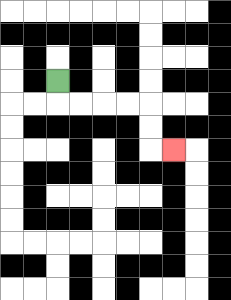{'start': '[2, 3]', 'end': '[7, 6]', 'path_directions': 'D,R,R,R,R,D,D,R', 'path_coordinates': '[[2, 3], [2, 4], [3, 4], [4, 4], [5, 4], [6, 4], [6, 5], [6, 6], [7, 6]]'}